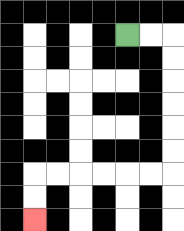{'start': '[5, 1]', 'end': '[1, 9]', 'path_directions': 'R,R,D,D,D,D,D,D,L,L,L,L,L,L,D,D', 'path_coordinates': '[[5, 1], [6, 1], [7, 1], [7, 2], [7, 3], [7, 4], [7, 5], [7, 6], [7, 7], [6, 7], [5, 7], [4, 7], [3, 7], [2, 7], [1, 7], [1, 8], [1, 9]]'}